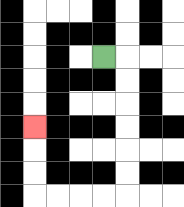{'start': '[4, 2]', 'end': '[1, 5]', 'path_directions': 'R,D,D,D,D,D,D,L,L,L,L,U,U,U', 'path_coordinates': '[[4, 2], [5, 2], [5, 3], [5, 4], [5, 5], [5, 6], [5, 7], [5, 8], [4, 8], [3, 8], [2, 8], [1, 8], [1, 7], [1, 6], [1, 5]]'}